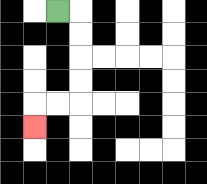{'start': '[2, 0]', 'end': '[1, 5]', 'path_directions': 'R,D,D,D,D,L,L,D', 'path_coordinates': '[[2, 0], [3, 0], [3, 1], [3, 2], [3, 3], [3, 4], [2, 4], [1, 4], [1, 5]]'}